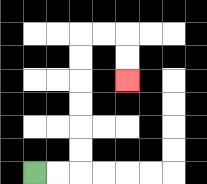{'start': '[1, 7]', 'end': '[5, 3]', 'path_directions': 'R,R,U,U,U,U,U,U,R,R,D,D', 'path_coordinates': '[[1, 7], [2, 7], [3, 7], [3, 6], [3, 5], [3, 4], [3, 3], [3, 2], [3, 1], [4, 1], [5, 1], [5, 2], [5, 3]]'}